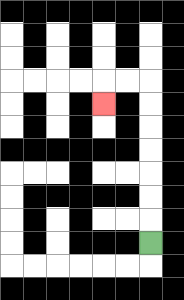{'start': '[6, 10]', 'end': '[4, 4]', 'path_directions': 'U,U,U,U,U,U,U,L,L,D', 'path_coordinates': '[[6, 10], [6, 9], [6, 8], [6, 7], [6, 6], [6, 5], [6, 4], [6, 3], [5, 3], [4, 3], [4, 4]]'}